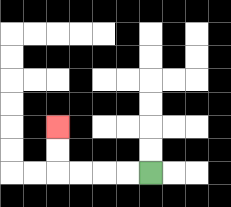{'start': '[6, 7]', 'end': '[2, 5]', 'path_directions': 'L,L,L,L,U,U', 'path_coordinates': '[[6, 7], [5, 7], [4, 7], [3, 7], [2, 7], [2, 6], [2, 5]]'}